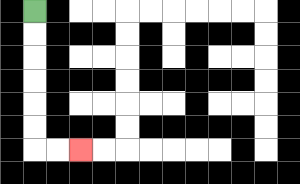{'start': '[1, 0]', 'end': '[3, 6]', 'path_directions': 'D,D,D,D,D,D,R,R', 'path_coordinates': '[[1, 0], [1, 1], [1, 2], [1, 3], [1, 4], [1, 5], [1, 6], [2, 6], [3, 6]]'}